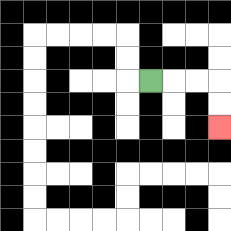{'start': '[6, 3]', 'end': '[9, 5]', 'path_directions': 'R,R,R,D,D', 'path_coordinates': '[[6, 3], [7, 3], [8, 3], [9, 3], [9, 4], [9, 5]]'}